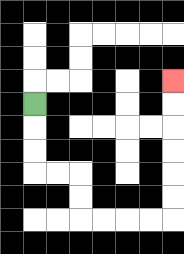{'start': '[1, 4]', 'end': '[7, 3]', 'path_directions': 'D,D,D,R,R,D,D,R,R,R,R,U,U,U,U,U,U', 'path_coordinates': '[[1, 4], [1, 5], [1, 6], [1, 7], [2, 7], [3, 7], [3, 8], [3, 9], [4, 9], [5, 9], [6, 9], [7, 9], [7, 8], [7, 7], [7, 6], [7, 5], [7, 4], [7, 3]]'}